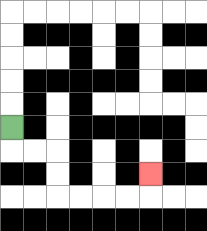{'start': '[0, 5]', 'end': '[6, 7]', 'path_directions': 'D,R,R,D,D,R,R,R,R,U', 'path_coordinates': '[[0, 5], [0, 6], [1, 6], [2, 6], [2, 7], [2, 8], [3, 8], [4, 8], [5, 8], [6, 8], [6, 7]]'}